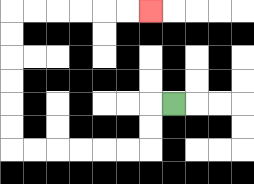{'start': '[7, 4]', 'end': '[6, 0]', 'path_directions': 'L,D,D,L,L,L,L,L,L,U,U,U,U,U,U,R,R,R,R,R,R', 'path_coordinates': '[[7, 4], [6, 4], [6, 5], [6, 6], [5, 6], [4, 6], [3, 6], [2, 6], [1, 6], [0, 6], [0, 5], [0, 4], [0, 3], [0, 2], [0, 1], [0, 0], [1, 0], [2, 0], [3, 0], [4, 0], [5, 0], [6, 0]]'}